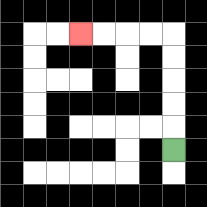{'start': '[7, 6]', 'end': '[3, 1]', 'path_directions': 'U,U,U,U,U,L,L,L,L', 'path_coordinates': '[[7, 6], [7, 5], [7, 4], [7, 3], [7, 2], [7, 1], [6, 1], [5, 1], [4, 1], [3, 1]]'}